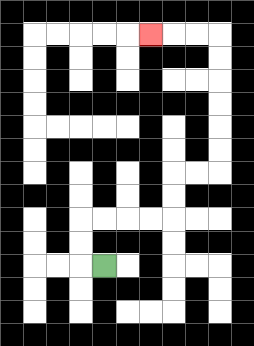{'start': '[4, 11]', 'end': '[6, 1]', 'path_directions': 'L,U,U,R,R,R,R,U,U,R,R,U,U,U,U,U,U,L,L,L', 'path_coordinates': '[[4, 11], [3, 11], [3, 10], [3, 9], [4, 9], [5, 9], [6, 9], [7, 9], [7, 8], [7, 7], [8, 7], [9, 7], [9, 6], [9, 5], [9, 4], [9, 3], [9, 2], [9, 1], [8, 1], [7, 1], [6, 1]]'}